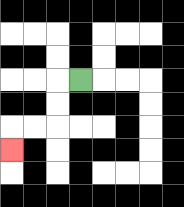{'start': '[3, 3]', 'end': '[0, 6]', 'path_directions': 'L,D,D,L,L,D', 'path_coordinates': '[[3, 3], [2, 3], [2, 4], [2, 5], [1, 5], [0, 5], [0, 6]]'}